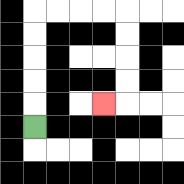{'start': '[1, 5]', 'end': '[4, 4]', 'path_directions': 'U,U,U,U,U,R,R,R,R,D,D,D,D,L', 'path_coordinates': '[[1, 5], [1, 4], [1, 3], [1, 2], [1, 1], [1, 0], [2, 0], [3, 0], [4, 0], [5, 0], [5, 1], [5, 2], [5, 3], [5, 4], [4, 4]]'}